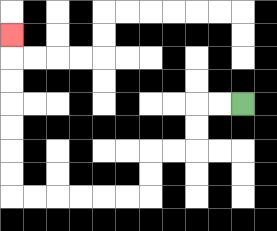{'start': '[10, 4]', 'end': '[0, 1]', 'path_directions': 'L,L,D,D,L,L,D,D,L,L,L,L,L,L,U,U,U,U,U,U,U', 'path_coordinates': '[[10, 4], [9, 4], [8, 4], [8, 5], [8, 6], [7, 6], [6, 6], [6, 7], [6, 8], [5, 8], [4, 8], [3, 8], [2, 8], [1, 8], [0, 8], [0, 7], [0, 6], [0, 5], [0, 4], [0, 3], [0, 2], [0, 1]]'}